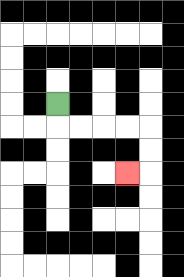{'start': '[2, 4]', 'end': '[5, 7]', 'path_directions': 'D,R,R,R,R,D,D,L', 'path_coordinates': '[[2, 4], [2, 5], [3, 5], [4, 5], [5, 5], [6, 5], [6, 6], [6, 7], [5, 7]]'}